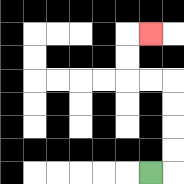{'start': '[6, 7]', 'end': '[6, 1]', 'path_directions': 'R,U,U,U,U,L,L,U,U,R', 'path_coordinates': '[[6, 7], [7, 7], [7, 6], [7, 5], [7, 4], [7, 3], [6, 3], [5, 3], [5, 2], [5, 1], [6, 1]]'}